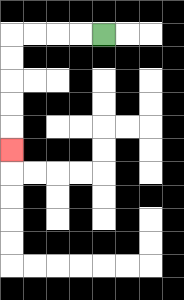{'start': '[4, 1]', 'end': '[0, 6]', 'path_directions': 'L,L,L,L,D,D,D,D,D', 'path_coordinates': '[[4, 1], [3, 1], [2, 1], [1, 1], [0, 1], [0, 2], [0, 3], [0, 4], [0, 5], [0, 6]]'}